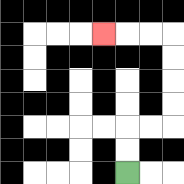{'start': '[5, 7]', 'end': '[4, 1]', 'path_directions': 'U,U,R,R,U,U,U,U,L,L,L', 'path_coordinates': '[[5, 7], [5, 6], [5, 5], [6, 5], [7, 5], [7, 4], [7, 3], [7, 2], [7, 1], [6, 1], [5, 1], [4, 1]]'}